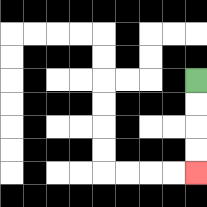{'start': '[8, 3]', 'end': '[8, 7]', 'path_directions': 'D,D,D,D', 'path_coordinates': '[[8, 3], [8, 4], [8, 5], [8, 6], [8, 7]]'}